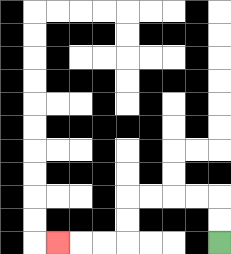{'start': '[9, 10]', 'end': '[2, 10]', 'path_directions': 'U,U,L,L,L,L,D,D,L,L,L', 'path_coordinates': '[[9, 10], [9, 9], [9, 8], [8, 8], [7, 8], [6, 8], [5, 8], [5, 9], [5, 10], [4, 10], [3, 10], [2, 10]]'}